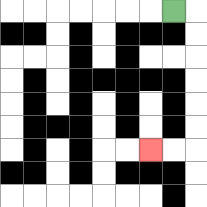{'start': '[7, 0]', 'end': '[6, 6]', 'path_directions': 'R,D,D,D,D,D,D,L,L', 'path_coordinates': '[[7, 0], [8, 0], [8, 1], [8, 2], [8, 3], [8, 4], [8, 5], [8, 6], [7, 6], [6, 6]]'}